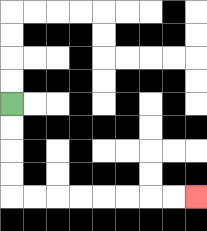{'start': '[0, 4]', 'end': '[8, 8]', 'path_directions': 'D,D,D,D,R,R,R,R,R,R,R,R', 'path_coordinates': '[[0, 4], [0, 5], [0, 6], [0, 7], [0, 8], [1, 8], [2, 8], [3, 8], [4, 8], [5, 8], [6, 8], [7, 8], [8, 8]]'}